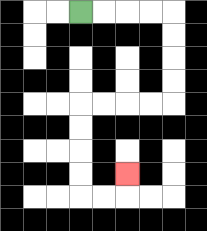{'start': '[3, 0]', 'end': '[5, 7]', 'path_directions': 'R,R,R,R,D,D,D,D,L,L,L,L,D,D,D,D,R,R,U', 'path_coordinates': '[[3, 0], [4, 0], [5, 0], [6, 0], [7, 0], [7, 1], [7, 2], [7, 3], [7, 4], [6, 4], [5, 4], [4, 4], [3, 4], [3, 5], [3, 6], [3, 7], [3, 8], [4, 8], [5, 8], [5, 7]]'}